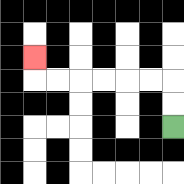{'start': '[7, 5]', 'end': '[1, 2]', 'path_directions': 'U,U,L,L,L,L,L,L,U', 'path_coordinates': '[[7, 5], [7, 4], [7, 3], [6, 3], [5, 3], [4, 3], [3, 3], [2, 3], [1, 3], [1, 2]]'}